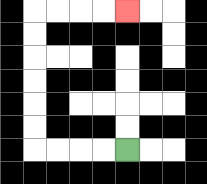{'start': '[5, 6]', 'end': '[5, 0]', 'path_directions': 'L,L,L,L,U,U,U,U,U,U,R,R,R,R', 'path_coordinates': '[[5, 6], [4, 6], [3, 6], [2, 6], [1, 6], [1, 5], [1, 4], [1, 3], [1, 2], [1, 1], [1, 0], [2, 0], [3, 0], [4, 0], [5, 0]]'}